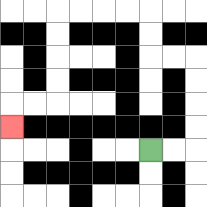{'start': '[6, 6]', 'end': '[0, 5]', 'path_directions': 'R,R,U,U,U,U,L,L,U,U,L,L,L,L,D,D,D,D,L,L,D', 'path_coordinates': '[[6, 6], [7, 6], [8, 6], [8, 5], [8, 4], [8, 3], [8, 2], [7, 2], [6, 2], [6, 1], [6, 0], [5, 0], [4, 0], [3, 0], [2, 0], [2, 1], [2, 2], [2, 3], [2, 4], [1, 4], [0, 4], [0, 5]]'}